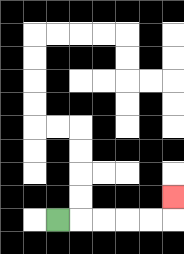{'start': '[2, 9]', 'end': '[7, 8]', 'path_directions': 'R,R,R,R,R,U', 'path_coordinates': '[[2, 9], [3, 9], [4, 9], [5, 9], [6, 9], [7, 9], [7, 8]]'}